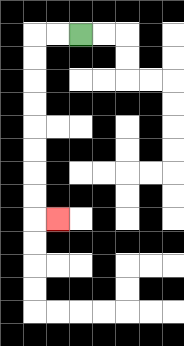{'start': '[3, 1]', 'end': '[2, 9]', 'path_directions': 'L,L,D,D,D,D,D,D,D,D,R', 'path_coordinates': '[[3, 1], [2, 1], [1, 1], [1, 2], [1, 3], [1, 4], [1, 5], [1, 6], [1, 7], [1, 8], [1, 9], [2, 9]]'}